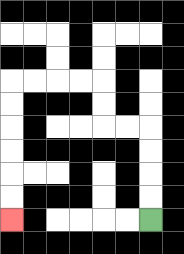{'start': '[6, 9]', 'end': '[0, 9]', 'path_directions': 'U,U,U,U,L,L,U,U,L,L,L,L,D,D,D,D,D,D', 'path_coordinates': '[[6, 9], [6, 8], [6, 7], [6, 6], [6, 5], [5, 5], [4, 5], [4, 4], [4, 3], [3, 3], [2, 3], [1, 3], [0, 3], [0, 4], [0, 5], [0, 6], [0, 7], [0, 8], [0, 9]]'}